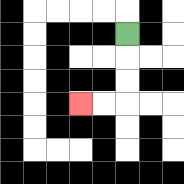{'start': '[5, 1]', 'end': '[3, 4]', 'path_directions': 'D,D,D,L,L', 'path_coordinates': '[[5, 1], [5, 2], [5, 3], [5, 4], [4, 4], [3, 4]]'}